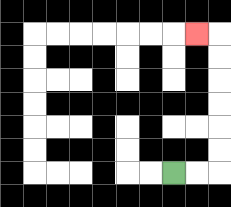{'start': '[7, 7]', 'end': '[8, 1]', 'path_directions': 'R,R,U,U,U,U,U,U,L', 'path_coordinates': '[[7, 7], [8, 7], [9, 7], [9, 6], [9, 5], [9, 4], [9, 3], [9, 2], [9, 1], [8, 1]]'}